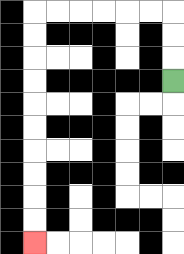{'start': '[7, 3]', 'end': '[1, 10]', 'path_directions': 'U,U,U,L,L,L,L,L,L,D,D,D,D,D,D,D,D,D,D', 'path_coordinates': '[[7, 3], [7, 2], [7, 1], [7, 0], [6, 0], [5, 0], [4, 0], [3, 0], [2, 0], [1, 0], [1, 1], [1, 2], [1, 3], [1, 4], [1, 5], [1, 6], [1, 7], [1, 8], [1, 9], [1, 10]]'}